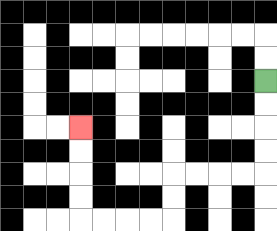{'start': '[11, 3]', 'end': '[3, 5]', 'path_directions': 'D,D,D,D,L,L,L,L,D,D,L,L,L,L,U,U,U,U', 'path_coordinates': '[[11, 3], [11, 4], [11, 5], [11, 6], [11, 7], [10, 7], [9, 7], [8, 7], [7, 7], [7, 8], [7, 9], [6, 9], [5, 9], [4, 9], [3, 9], [3, 8], [3, 7], [3, 6], [3, 5]]'}